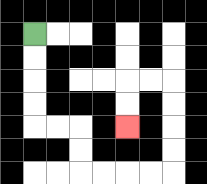{'start': '[1, 1]', 'end': '[5, 5]', 'path_directions': 'D,D,D,D,R,R,D,D,R,R,R,R,U,U,U,U,L,L,D,D', 'path_coordinates': '[[1, 1], [1, 2], [1, 3], [1, 4], [1, 5], [2, 5], [3, 5], [3, 6], [3, 7], [4, 7], [5, 7], [6, 7], [7, 7], [7, 6], [7, 5], [7, 4], [7, 3], [6, 3], [5, 3], [5, 4], [5, 5]]'}